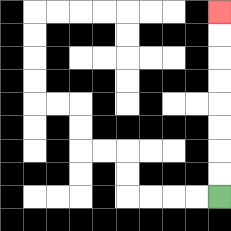{'start': '[9, 8]', 'end': '[9, 0]', 'path_directions': 'U,U,U,U,U,U,U,U', 'path_coordinates': '[[9, 8], [9, 7], [9, 6], [9, 5], [9, 4], [9, 3], [9, 2], [9, 1], [9, 0]]'}